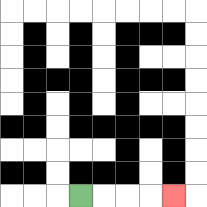{'start': '[3, 8]', 'end': '[7, 8]', 'path_directions': 'R,R,R,R', 'path_coordinates': '[[3, 8], [4, 8], [5, 8], [6, 8], [7, 8]]'}